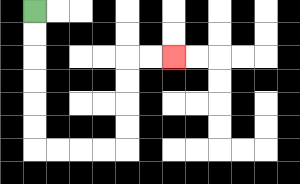{'start': '[1, 0]', 'end': '[7, 2]', 'path_directions': 'D,D,D,D,D,D,R,R,R,R,U,U,U,U,R,R', 'path_coordinates': '[[1, 0], [1, 1], [1, 2], [1, 3], [1, 4], [1, 5], [1, 6], [2, 6], [3, 6], [4, 6], [5, 6], [5, 5], [5, 4], [5, 3], [5, 2], [6, 2], [7, 2]]'}